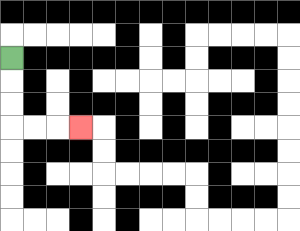{'start': '[0, 2]', 'end': '[3, 5]', 'path_directions': 'D,D,D,R,R,R', 'path_coordinates': '[[0, 2], [0, 3], [0, 4], [0, 5], [1, 5], [2, 5], [3, 5]]'}